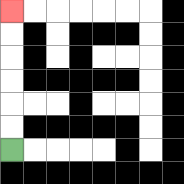{'start': '[0, 6]', 'end': '[0, 0]', 'path_directions': 'U,U,U,U,U,U', 'path_coordinates': '[[0, 6], [0, 5], [0, 4], [0, 3], [0, 2], [0, 1], [0, 0]]'}